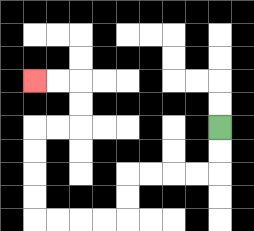{'start': '[9, 5]', 'end': '[1, 3]', 'path_directions': 'D,D,L,L,L,L,D,D,L,L,L,L,U,U,U,U,R,R,U,U,L,L', 'path_coordinates': '[[9, 5], [9, 6], [9, 7], [8, 7], [7, 7], [6, 7], [5, 7], [5, 8], [5, 9], [4, 9], [3, 9], [2, 9], [1, 9], [1, 8], [1, 7], [1, 6], [1, 5], [2, 5], [3, 5], [3, 4], [3, 3], [2, 3], [1, 3]]'}